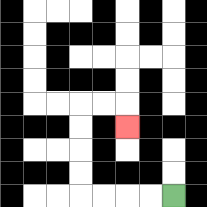{'start': '[7, 8]', 'end': '[5, 5]', 'path_directions': 'L,L,L,L,U,U,U,U,R,R,D', 'path_coordinates': '[[7, 8], [6, 8], [5, 8], [4, 8], [3, 8], [3, 7], [3, 6], [3, 5], [3, 4], [4, 4], [5, 4], [5, 5]]'}